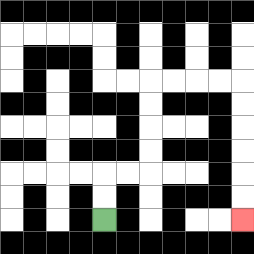{'start': '[4, 9]', 'end': '[10, 9]', 'path_directions': 'U,U,R,R,U,U,U,U,R,R,R,R,D,D,D,D,D,D', 'path_coordinates': '[[4, 9], [4, 8], [4, 7], [5, 7], [6, 7], [6, 6], [6, 5], [6, 4], [6, 3], [7, 3], [8, 3], [9, 3], [10, 3], [10, 4], [10, 5], [10, 6], [10, 7], [10, 8], [10, 9]]'}